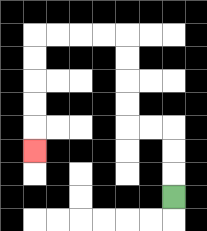{'start': '[7, 8]', 'end': '[1, 6]', 'path_directions': 'U,U,U,L,L,U,U,U,U,L,L,L,L,D,D,D,D,D', 'path_coordinates': '[[7, 8], [7, 7], [7, 6], [7, 5], [6, 5], [5, 5], [5, 4], [5, 3], [5, 2], [5, 1], [4, 1], [3, 1], [2, 1], [1, 1], [1, 2], [1, 3], [1, 4], [1, 5], [1, 6]]'}